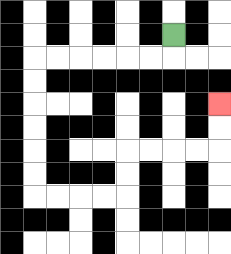{'start': '[7, 1]', 'end': '[9, 4]', 'path_directions': 'D,L,L,L,L,L,L,D,D,D,D,D,D,R,R,R,R,U,U,R,R,R,R,U,U', 'path_coordinates': '[[7, 1], [7, 2], [6, 2], [5, 2], [4, 2], [3, 2], [2, 2], [1, 2], [1, 3], [1, 4], [1, 5], [1, 6], [1, 7], [1, 8], [2, 8], [3, 8], [4, 8], [5, 8], [5, 7], [5, 6], [6, 6], [7, 6], [8, 6], [9, 6], [9, 5], [9, 4]]'}